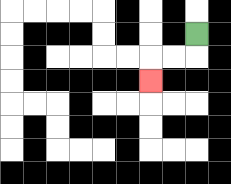{'start': '[8, 1]', 'end': '[6, 3]', 'path_directions': 'D,L,L,D', 'path_coordinates': '[[8, 1], [8, 2], [7, 2], [6, 2], [6, 3]]'}